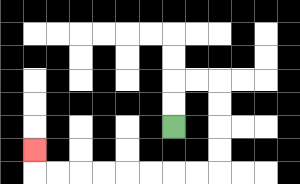{'start': '[7, 5]', 'end': '[1, 6]', 'path_directions': 'U,U,R,R,D,D,D,D,L,L,L,L,L,L,L,L,U', 'path_coordinates': '[[7, 5], [7, 4], [7, 3], [8, 3], [9, 3], [9, 4], [9, 5], [9, 6], [9, 7], [8, 7], [7, 7], [6, 7], [5, 7], [4, 7], [3, 7], [2, 7], [1, 7], [1, 6]]'}